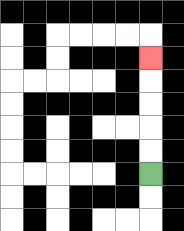{'start': '[6, 7]', 'end': '[6, 2]', 'path_directions': 'U,U,U,U,U', 'path_coordinates': '[[6, 7], [6, 6], [6, 5], [6, 4], [6, 3], [6, 2]]'}